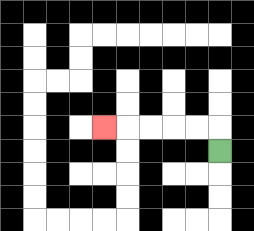{'start': '[9, 6]', 'end': '[4, 5]', 'path_directions': 'U,L,L,L,L,L', 'path_coordinates': '[[9, 6], [9, 5], [8, 5], [7, 5], [6, 5], [5, 5], [4, 5]]'}